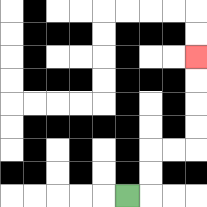{'start': '[5, 8]', 'end': '[8, 2]', 'path_directions': 'R,U,U,R,R,U,U,U,U', 'path_coordinates': '[[5, 8], [6, 8], [6, 7], [6, 6], [7, 6], [8, 6], [8, 5], [8, 4], [8, 3], [8, 2]]'}